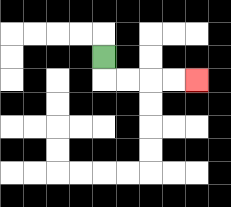{'start': '[4, 2]', 'end': '[8, 3]', 'path_directions': 'D,R,R,R,R', 'path_coordinates': '[[4, 2], [4, 3], [5, 3], [6, 3], [7, 3], [8, 3]]'}